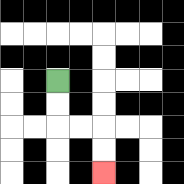{'start': '[2, 3]', 'end': '[4, 7]', 'path_directions': 'D,D,R,R,D,D', 'path_coordinates': '[[2, 3], [2, 4], [2, 5], [3, 5], [4, 5], [4, 6], [4, 7]]'}